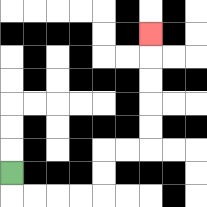{'start': '[0, 7]', 'end': '[6, 1]', 'path_directions': 'D,R,R,R,R,U,U,R,R,U,U,U,U,U', 'path_coordinates': '[[0, 7], [0, 8], [1, 8], [2, 8], [3, 8], [4, 8], [4, 7], [4, 6], [5, 6], [6, 6], [6, 5], [6, 4], [6, 3], [6, 2], [6, 1]]'}